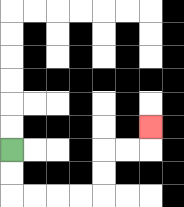{'start': '[0, 6]', 'end': '[6, 5]', 'path_directions': 'D,D,R,R,R,R,U,U,R,R,U', 'path_coordinates': '[[0, 6], [0, 7], [0, 8], [1, 8], [2, 8], [3, 8], [4, 8], [4, 7], [4, 6], [5, 6], [6, 6], [6, 5]]'}